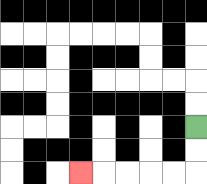{'start': '[8, 5]', 'end': '[3, 7]', 'path_directions': 'D,D,L,L,L,L,L', 'path_coordinates': '[[8, 5], [8, 6], [8, 7], [7, 7], [6, 7], [5, 7], [4, 7], [3, 7]]'}